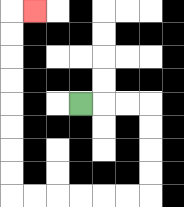{'start': '[3, 4]', 'end': '[1, 0]', 'path_directions': 'R,R,R,D,D,D,D,L,L,L,L,L,L,U,U,U,U,U,U,U,U,R', 'path_coordinates': '[[3, 4], [4, 4], [5, 4], [6, 4], [6, 5], [6, 6], [6, 7], [6, 8], [5, 8], [4, 8], [3, 8], [2, 8], [1, 8], [0, 8], [0, 7], [0, 6], [0, 5], [0, 4], [0, 3], [0, 2], [0, 1], [0, 0], [1, 0]]'}